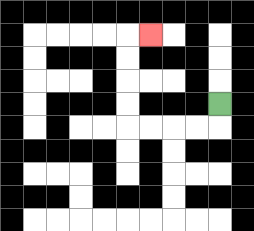{'start': '[9, 4]', 'end': '[6, 1]', 'path_directions': 'D,L,L,L,L,U,U,U,U,R', 'path_coordinates': '[[9, 4], [9, 5], [8, 5], [7, 5], [6, 5], [5, 5], [5, 4], [5, 3], [5, 2], [5, 1], [6, 1]]'}